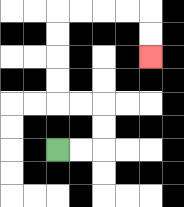{'start': '[2, 6]', 'end': '[6, 2]', 'path_directions': 'R,R,U,U,L,L,U,U,U,U,R,R,R,R,D,D', 'path_coordinates': '[[2, 6], [3, 6], [4, 6], [4, 5], [4, 4], [3, 4], [2, 4], [2, 3], [2, 2], [2, 1], [2, 0], [3, 0], [4, 0], [5, 0], [6, 0], [6, 1], [6, 2]]'}